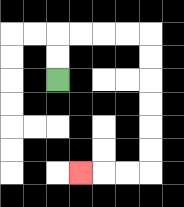{'start': '[2, 3]', 'end': '[3, 7]', 'path_directions': 'U,U,R,R,R,R,D,D,D,D,D,D,L,L,L', 'path_coordinates': '[[2, 3], [2, 2], [2, 1], [3, 1], [4, 1], [5, 1], [6, 1], [6, 2], [6, 3], [6, 4], [6, 5], [6, 6], [6, 7], [5, 7], [4, 7], [3, 7]]'}